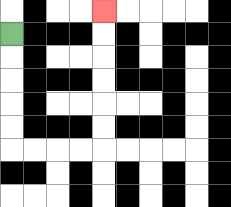{'start': '[0, 1]', 'end': '[4, 0]', 'path_directions': 'D,D,D,D,D,R,R,R,R,U,U,U,U,U,U', 'path_coordinates': '[[0, 1], [0, 2], [0, 3], [0, 4], [0, 5], [0, 6], [1, 6], [2, 6], [3, 6], [4, 6], [4, 5], [4, 4], [4, 3], [4, 2], [4, 1], [4, 0]]'}